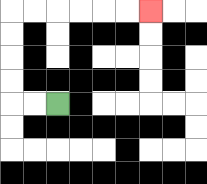{'start': '[2, 4]', 'end': '[6, 0]', 'path_directions': 'L,L,U,U,U,U,R,R,R,R,R,R', 'path_coordinates': '[[2, 4], [1, 4], [0, 4], [0, 3], [0, 2], [0, 1], [0, 0], [1, 0], [2, 0], [3, 0], [4, 0], [5, 0], [6, 0]]'}